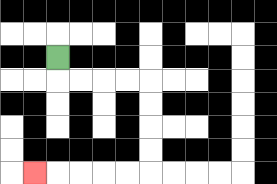{'start': '[2, 2]', 'end': '[1, 7]', 'path_directions': 'D,R,R,R,R,D,D,D,D,L,L,L,L,L', 'path_coordinates': '[[2, 2], [2, 3], [3, 3], [4, 3], [5, 3], [6, 3], [6, 4], [6, 5], [6, 6], [6, 7], [5, 7], [4, 7], [3, 7], [2, 7], [1, 7]]'}